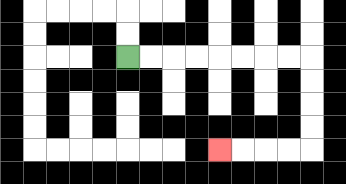{'start': '[5, 2]', 'end': '[9, 6]', 'path_directions': 'R,R,R,R,R,R,R,R,D,D,D,D,L,L,L,L', 'path_coordinates': '[[5, 2], [6, 2], [7, 2], [8, 2], [9, 2], [10, 2], [11, 2], [12, 2], [13, 2], [13, 3], [13, 4], [13, 5], [13, 6], [12, 6], [11, 6], [10, 6], [9, 6]]'}